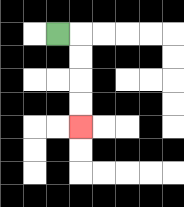{'start': '[2, 1]', 'end': '[3, 5]', 'path_directions': 'R,D,D,D,D', 'path_coordinates': '[[2, 1], [3, 1], [3, 2], [3, 3], [3, 4], [3, 5]]'}